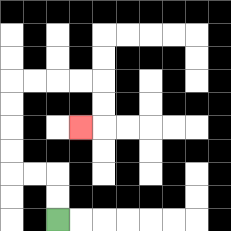{'start': '[2, 9]', 'end': '[3, 5]', 'path_directions': 'U,U,L,L,U,U,U,U,R,R,R,R,D,D,L', 'path_coordinates': '[[2, 9], [2, 8], [2, 7], [1, 7], [0, 7], [0, 6], [0, 5], [0, 4], [0, 3], [1, 3], [2, 3], [3, 3], [4, 3], [4, 4], [4, 5], [3, 5]]'}